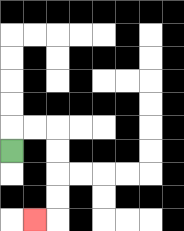{'start': '[0, 6]', 'end': '[1, 9]', 'path_directions': 'U,R,R,D,D,D,D,L', 'path_coordinates': '[[0, 6], [0, 5], [1, 5], [2, 5], [2, 6], [2, 7], [2, 8], [2, 9], [1, 9]]'}